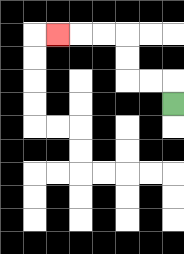{'start': '[7, 4]', 'end': '[2, 1]', 'path_directions': 'U,L,L,U,U,L,L,L', 'path_coordinates': '[[7, 4], [7, 3], [6, 3], [5, 3], [5, 2], [5, 1], [4, 1], [3, 1], [2, 1]]'}